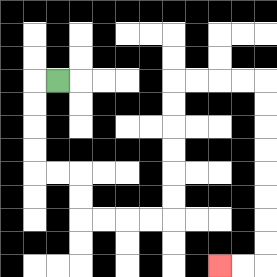{'start': '[2, 3]', 'end': '[9, 11]', 'path_directions': 'L,D,D,D,D,R,R,D,D,R,R,R,R,U,U,U,U,U,U,R,R,R,R,D,D,D,D,D,D,D,D,L,L', 'path_coordinates': '[[2, 3], [1, 3], [1, 4], [1, 5], [1, 6], [1, 7], [2, 7], [3, 7], [3, 8], [3, 9], [4, 9], [5, 9], [6, 9], [7, 9], [7, 8], [7, 7], [7, 6], [7, 5], [7, 4], [7, 3], [8, 3], [9, 3], [10, 3], [11, 3], [11, 4], [11, 5], [11, 6], [11, 7], [11, 8], [11, 9], [11, 10], [11, 11], [10, 11], [9, 11]]'}